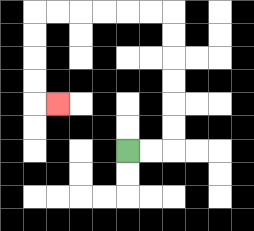{'start': '[5, 6]', 'end': '[2, 4]', 'path_directions': 'R,R,U,U,U,U,U,U,L,L,L,L,L,L,D,D,D,D,R', 'path_coordinates': '[[5, 6], [6, 6], [7, 6], [7, 5], [7, 4], [7, 3], [7, 2], [7, 1], [7, 0], [6, 0], [5, 0], [4, 0], [3, 0], [2, 0], [1, 0], [1, 1], [1, 2], [1, 3], [1, 4], [2, 4]]'}